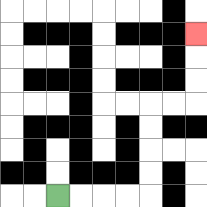{'start': '[2, 8]', 'end': '[8, 1]', 'path_directions': 'R,R,R,R,U,U,U,U,R,R,U,U,U', 'path_coordinates': '[[2, 8], [3, 8], [4, 8], [5, 8], [6, 8], [6, 7], [6, 6], [6, 5], [6, 4], [7, 4], [8, 4], [8, 3], [8, 2], [8, 1]]'}